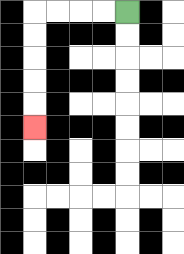{'start': '[5, 0]', 'end': '[1, 5]', 'path_directions': 'L,L,L,L,D,D,D,D,D', 'path_coordinates': '[[5, 0], [4, 0], [3, 0], [2, 0], [1, 0], [1, 1], [1, 2], [1, 3], [1, 4], [1, 5]]'}